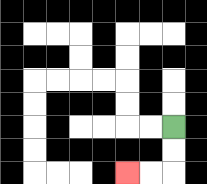{'start': '[7, 5]', 'end': '[5, 7]', 'path_directions': 'D,D,L,L', 'path_coordinates': '[[7, 5], [7, 6], [7, 7], [6, 7], [5, 7]]'}